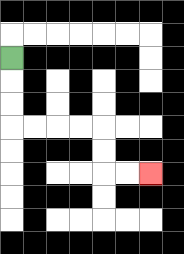{'start': '[0, 2]', 'end': '[6, 7]', 'path_directions': 'D,D,D,R,R,R,R,D,D,R,R', 'path_coordinates': '[[0, 2], [0, 3], [0, 4], [0, 5], [1, 5], [2, 5], [3, 5], [4, 5], [4, 6], [4, 7], [5, 7], [6, 7]]'}